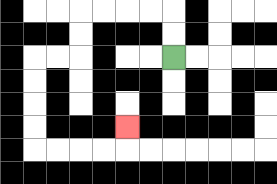{'start': '[7, 2]', 'end': '[5, 5]', 'path_directions': 'U,U,L,L,L,L,D,D,L,L,D,D,D,D,R,R,R,R,U', 'path_coordinates': '[[7, 2], [7, 1], [7, 0], [6, 0], [5, 0], [4, 0], [3, 0], [3, 1], [3, 2], [2, 2], [1, 2], [1, 3], [1, 4], [1, 5], [1, 6], [2, 6], [3, 6], [4, 6], [5, 6], [5, 5]]'}